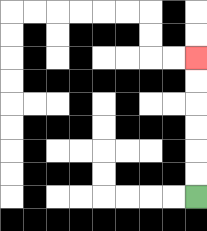{'start': '[8, 8]', 'end': '[8, 2]', 'path_directions': 'U,U,U,U,U,U', 'path_coordinates': '[[8, 8], [8, 7], [8, 6], [8, 5], [8, 4], [8, 3], [8, 2]]'}